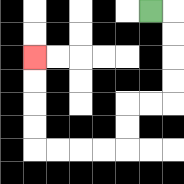{'start': '[6, 0]', 'end': '[1, 2]', 'path_directions': 'R,D,D,D,D,L,L,D,D,L,L,L,L,U,U,U,U', 'path_coordinates': '[[6, 0], [7, 0], [7, 1], [7, 2], [7, 3], [7, 4], [6, 4], [5, 4], [5, 5], [5, 6], [4, 6], [3, 6], [2, 6], [1, 6], [1, 5], [1, 4], [1, 3], [1, 2]]'}